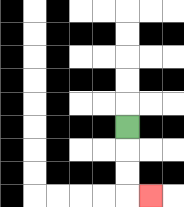{'start': '[5, 5]', 'end': '[6, 8]', 'path_directions': 'D,D,D,R', 'path_coordinates': '[[5, 5], [5, 6], [5, 7], [5, 8], [6, 8]]'}